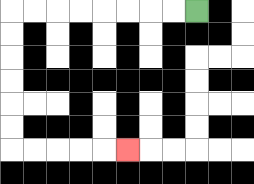{'start': '[8, 0]', 'end': '[5, 6]', 'path_directions': 'L,L,L,L,L,L,L,L,D,D,D,D,D,D,R,R,R,R,R', 'path_coordinates': '[[8, 0], [7, 0], [6, 0], [5, 0], [4, 0], [3, 0], [2, 0], [1, 0], [0, 0], [0, 1], [0, 2], [0, 3], [0, 4], [0, 5], [0, 6], [1, 6], [2, 6], [3, 6], [4, 6], [5, 6]]'}